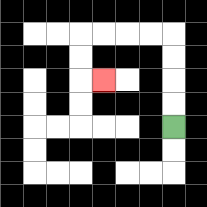{'start': '[7, 5]', 'end': '[4, 3]', 'path_directions': 'U,U,U,U,L,L,L,L,D,D,R', 'path_coordinates': '[[7, 5], [7, 4], [7, 3], [7, 2], [7, 1], [6, 1], [5, 1], [4, 1], [3, 1], [3, 2], [3, 3], [4, 3]]'}